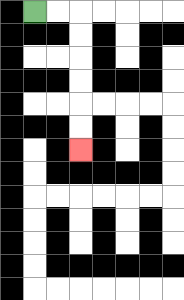{'start': '[1, 0]', 'end': '[3, 6]', 'path_directions': 'R,R,D,D,D,D,D,D', 'path_coordinates': '[[1, 0], [2, 0], [3, 0], [3, 1], [3, 2], [3, 3], [3, 4], [3, 5], [3, 6]]'}